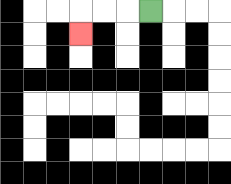{'start': '[6, 0]', 'end': '[3, 1]', 'path_directions': 'L,L,L,D', 'path_coordinates': '[[6, 0], [5, 0], [4, 0], [3, 0], [3, 1]]'}